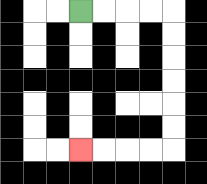{'start': '[3, 0]', 'end': '[3, 6]', 'path_directions': 'R,R,R,R,D,D,D,D,D,D,L,L,L,L', 'path_coordinates': '[[3, 0], [4, 0], [5, 0], [6, 0], [7, 0], [7, 1], [7, 2], [7, 3], [7, 4], [7, 5], [7, 6], [6, 6], [5, 6], [4, 6], [3, 6]]'}